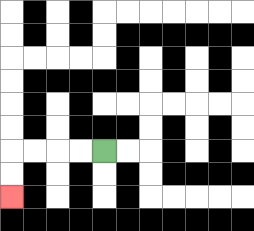{'start': '[4, 6]', 'end': '[0, 8]', 'path_directions': 'L,L,L,L,D,D', 'path_coordinates': '[[4, 6], [3, 6], [2, 6], [1, 6], [0, 6], [0, 7], [0, 8]]'}